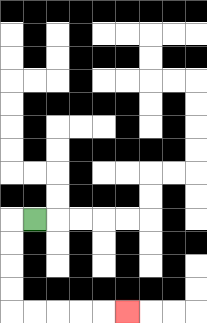{'start': '[1, 9]', 'end': '[5, 13]', 'path_directions': 'L,D,D,D,D,R,R,R,R,R', 'path_coordinates': '[[1, 9], [0, 9], [0, 10], [0, 11], [0, 12], [0, 13], [1, 13], [2, 13], [3, 13], [4, 13], [5, 13]]'}